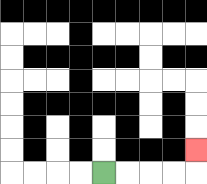{'start': '[4, 7]', 'end': '[8, 6]', 'path_directions': 'R,R,R,R,U', 'path_coordinates': '[[4, 7], [5, 7], [6, 7], [7, 7], [8, 7], [8, 6]]'}